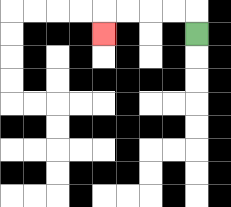{'start': '[8, 1]', 'end': '[4, 1]', 'path_directions': 'U,L,L,L,L,D', 'path_coordinates': '[[8, 1], [8, 0], [7, 0], [6, 0], [5, 0], [4, 0], [4, 1]]'}